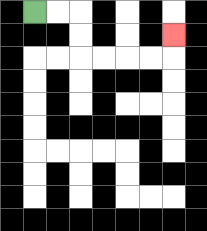{'start': '[1, 0]', 'end': '[7, 1]', 'path_directions': 'R,R,D,D,R,R,R,R,U', 'path_coordinates': '[[1, 0], [2, 0], [3, 0], [3, 1], [3, 2], [4, 2], [5, 2], [6, 2], [7, 2], [7, 1]]'}